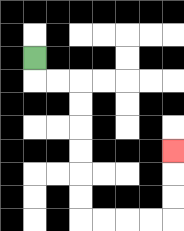{'start': '[1, 2]', 'end': '[7, 6]', 'path_directions': 'D,R,R,D,D,D,D,D,D,R,R,R,R,U,U,U', 'path_coordinates': '[[1, 2], [1, 3], [2, 3], [3, 3], [3, 4], [3, 5], [3, 6], [3, 7], [3, 8], [3, 9], [4, 9], [5, 9], [6, 9], [7, 9], [7, 8], [7, 7], [7, 6]]'}